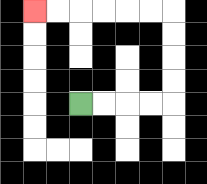{'start': '[3, 4]', 'end': '[1, 0]', 'path_directions': 'R,R,R,R,U,U,U,U,L,L,L,L,L,L', 'path_coordinates': '[[3, 4], [4, 4], [5, 4], [6, 4], [7, 4], [7, 3], [7, 2], [7, 1], [7, 0], [6, 0], [5, 0], [4, 0], [3, 0], [2, 0], [1, 0]]'}